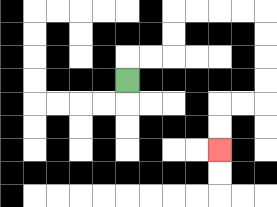{'start': '[5, 3]', 'end': '[9, 6]', 'path_directions': 'U,R,R,U,U,R,R,R,R,D,D,D,D,L,L,D,D', 'path_coordinates': '[[5, 3], [5, 2], [6, 2], [7, 2], [7, 1], [7, 0], [8, 0], [9, 0], [10, 0], [11, 0], [11, 1], [11, 2], [11, 3], [11, 4], [10, 4], [9, 4], [9, 5], [9, 6]]'}